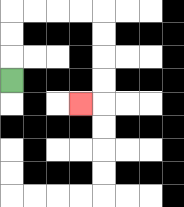{'start': '[0, 3]', 'end': '[3, 4]', 'path_directions': 'U,U,U,R,R,R,R,D,D,D,D,L', 'path_coordinates': '[[0, 3], [0, 2], [0, 1], [0, 0], [1, 0], [2, 0], [3, 0], [4, 0], [4, 1], [4, 2], [4, 3], [4, 4], [3, 4]]'}